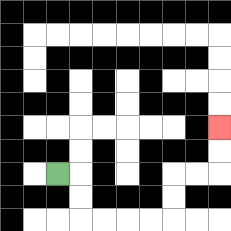{'start': '[2, 7]', 'end': '[9, 5]', 'path_directions': 'R,D,D,R,R,R,R,U,U,R,R,U,U', 'path_coordinates': '[[2, 7], [3, 7], [3, 8], [3, 9], [4, 9], [5, 9], [6, 9], [7, 9], [7, 8], [7, 7], [8, 7], [9, 7], [9, 6], [9, 5]]'}